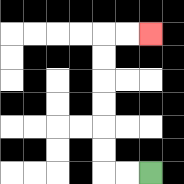{'start': '[6, 7]', 'end': '[6, 1]', 'path_directions': 'L,L,U,U,U,U,U,U,R,R', 'path_coordinates': '[[6, 7], [5, 7], [4, 7], [4, 6], [4, 5], [4, 4], [4, 3], [4, 2], [4, 1], [5, 1], [6, 1]]'}